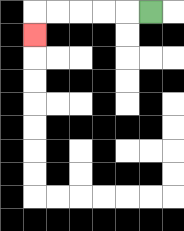{'start': '[6, 0]', 'end': '[1, 1]', 'path_directions': 'L,L,L,L,L,D', 'path_coordinates': '[[6, 0], [5, 0], [4, 0], [3, 0], [2, 0], [1, 0], [1, 1]]'}